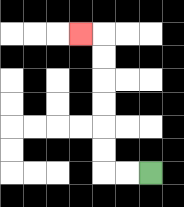{'start': '[6, 7]', 'end': '[3, 1]', 'path_directions': 'L,L,U,U,U,U,U,U,L', 'path_coordinates': '[[6, 7], [5, 7], [4, 7], [4, 6], [4, 5], [4, 4], [4, 3], [4, 2], [4, 1], [3, 1]]'}